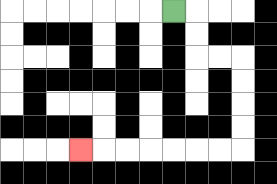{'start': '[7, 0]', 'end': '[3, 6]', 'path_directions': 'R,D,D,R,R,D,D,D,D,L,L,L,L,L,L,L', 'path_coordinates': '[[7, 0], [8, 0], [8, 1], [8, 2], [9, 2], [10, 2], [10, 3], [10, 4], [10, 5], [10, 6], [9, 6], [8, 6], [7, 6], [6, 6], [5, 6], [4, 6], [3, 6]]'}